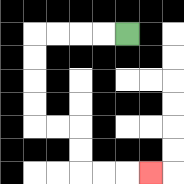{'start': '[5, 1]', 'end': '[6, 7]', 'path_directions': 'L,L,L,L,D,D,D,D,R,R,D,D,R,R,R', 'path_coordinates': '[[5, 1], [4, 1], [3, 1], [2, 1], [1, 1], [1, 2], [1, 3], [1, 4], [1, 5], [2, 5], [3, 5], [3, 6], [3, 7], [4, 7], [5, 7], [6, 7]]'}